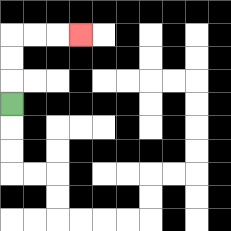{'start': '[0, 4]', 'end': '[3, 1]', 'path_directions': 'U,U,U,R,R,R', 'path_coordinates': '[[0, 4], [0, 3], [0, 2], [0, 1], [1, 1], [2, 1], [3, 1]]'}